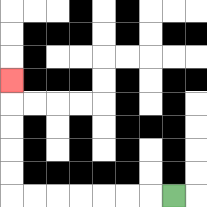{'start': '[7, 8]', 'end': '[0, 3]', 'path_directions': 'L,L,L,L,L,L,L,U,U,U,U,U', 'path_coordinates': '[[7, 8], [6, 8], [5, 8], [4, 8], [3, 8], [2, 8], [1, 8], [0, 8], [0, 7], [0, 6], [0, 5], [0, 4], [0, 3]]'}